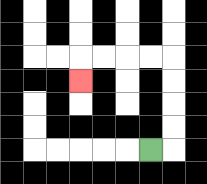{'start': '[6, 6]', 'end': '[3, 3]', 'path_directions': 'R,U,U,U,U,L,L,L,L,D', 'path_coordinates': '[[6, 6], [7, 6], [7, 5], [7, 4], [7, 3], [7, 2], [6, 2], [5, 2], [4, 2], [3, 2], [3, 3]]'}